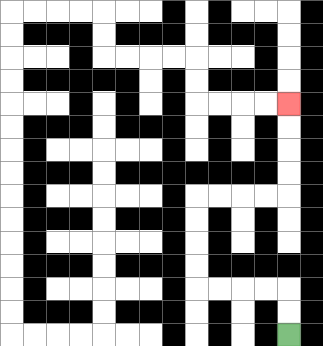{'start': '[12, 14]', 'end': '[12, 4]', 'path_directions': 'U,U,L,L,L,L,U,U,U,U,R,R,R,R,U,U,U,U', 'path_coordinates': '[[12, 14], [12, 13], [12, 12], [11, 12], [10, 12], [9, 12], [8, 12], [8, 11], [8, 10], [8, 9], [8, 8], [9, 8], [10, 8], [11, 8], [12, 8], [12, 7], [12, 6], [12, 5], [12, 4]]'}